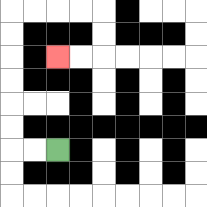{'start': '[2, 6]', 'end': '[2, 2]', 'path_directions': 'L,L,U,U,U,U,U,U,R,R,R,R,D,D,L,L', 'path_coordinates': '[[2, 6], [1, 6], [0, 6], [0, 5], [0, 4], [0, 3], [0, 2], [0, 1], [0, 0], [1, 0], [2, 0], [3, 0], [4, 0], [4, 1], [4, 2], [3, 2], [2, 2]]'}